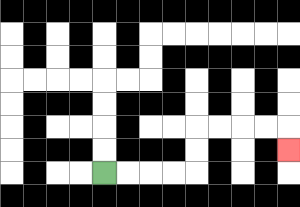{'start': '[4, 7]', 'end': '[12, 6]', 'path_directions': 'R,R,R,R,U,U,R,R,R,R,D', 'path_coordinates': '[[4, 7], [5, 7], [6, 7], [7, 7], [8, 7], [8, 6], [8, 5], [9, 5], [10, 5], [11, 5], [12, 5], [12, 6]]'}